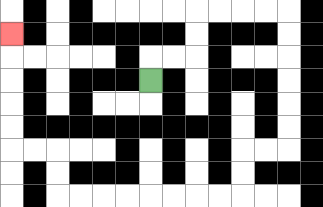{'start': '[6, 3]', 'end': '[0, 1]', 'path_directions': 'U,R,R,U,U,R,R,R,R,D,D,D,D,D,D,L,L,D,D,L,L,L,L,L,L,L,L,U,U,L,L,U,U,U,U,U', 'path_coordinates': '[[6, 3], [6, 2], [7, 2], [8, 2], [8, 1], [8, 0], [9, 0], [10, 0], [11, 0], [12, 0], [12, 1], [12, 2], [12, 3], [12, 4], [12, 5], [12, 6], [11, 6], [10, 6], [10, 7], [10, 8], [9, 8], [8, 8], [7, 8], [6, 8], [5, 8], [4, 8], [3, 8], [2, 8], [2, 7], [2, 6], [1, 6], [0, 6], [0, 5], [0, 4], [0, 3], [0, 2], [0, 1]]'}